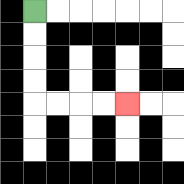{'start': '[1, 0]', 'end': '[5, 4]', 'path_directions': 'D,D,D,D,R,R,R,R', 'path_coordinates': '[[1, 0], [1, 1], [1, 2], [1, 3], [1, 4], [2, 4], [3, 4], [4, 4], [5, 4]]'}